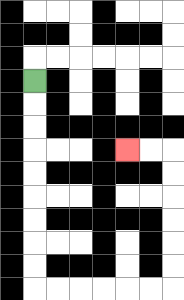{'start': '[1, 3]', 'end': '[5, 6]', 'path_directions': 'D,D,D,D,D,D,D,D,D,R,R,R,R,R,R,U,U,U,U,U,U,L,L', 'path_coordinates': '[[1, 3], [1, 4], [1, 5], [1, 6], [1, 7], [1, 8], [1, 9], [1, 10], [1, 11], [1, 12], [2, 12], [3, 12], [4, 12], [5, 12], [6, 12], [7, 12], [7, 11], [7, 10], [7, 9], [7, 8], [7, 7], [7, 6], [6, 6], [5, 6]]'}